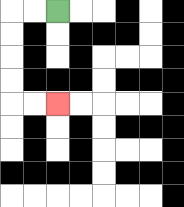{'start': '[2, 0]', 'end': '[2, 4]', 'path_directions': 'L,L,D,D,D,D,R,R', 'path_coordinates': '[[2, 0], [1, 0], [0, 0], [0, 1], [0, 2], [0, 3], [0, 4], [1, 4], [2, 4]]'}